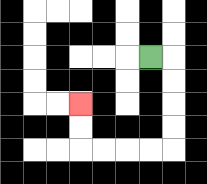{'start': '[6, 2]', 'end': '[3, 4]', 'path_directions': 'R,D,D,D,D,L,L,L,L,U,U', 'path_coordinates': '[[6, 2], [7, 2], [7, 3], [7, 4], [7, 5], [7, 6], [6, 6], [5, 6], [4, 6], [3, 6], [3, 5], [3, 4]]'}